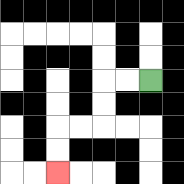{'start': '[6, 3]', 'end': '[2, 7]', 'path_directions': 'L,L,D,D,L,L,D,D', 'path_coordinates': '[[6, 3], [5, 3], [4, 3], [4, 4], [4, 5], [3, 5], [2, 5], [2, 6], [2, 7]]'}